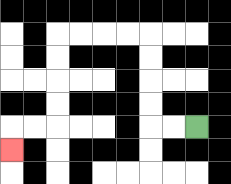{'start': '[8, 5]', 'end': '[0, 6]', 'path_directions': 'L,L,U,U,U,U,L,L,L,L,D,D,D,D,L,L,D', 'path_coordinates': '[[8, 5], [7, 5], [6, 5], [6, 4], [6, 3], [6, 2], [6, 1], [5, 1], [4, 1], [3, 1], [2, 1], [2, 2], [2, 3], [2, 4], [2, 5], [1, 5], [0, 5], [0, 6]]'}